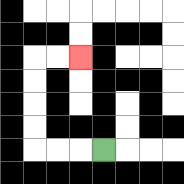{'start': '[4, 6]', 'end': '[3, 2]', 'path_directions': 'L,L,L,U,U,U,U,R,R', 'path_coordinates': '[[4, 6], [3, 6], [2, 6], [1, 6], [1, 5], [1, 4], [1, 3], [1, 2], [2, 2], [3, 2]]'}